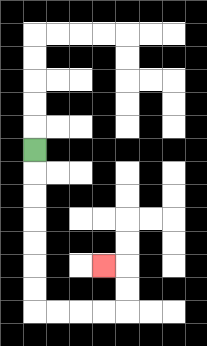{'start': '[1, 6]', 'end': '[4, 11]', 'path_directions': 'D,D,D,D,D,D,D,R,R,R,R,U,U,L', 'path_coordinates': '[[1, 6], [1, 7], [1, 8], [1, 9], [1, 10], [1, 11], [1, 12], [1, 13], [2, 13], [3, 13], [4, 13], [5, 13], [5, 12], [5, 11], [4, 11]]'}